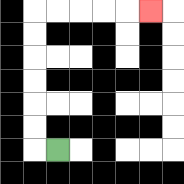{'start': '[2, 6]', 'end': '[6, 0]', 'path_directions': 'L,U,U,U,U,U,U,R,R,R,R,R', 'path_coordinates': '[[2, 6], [1, 6], [1, 5], [1, 4], [1, 3], [1, 2], [1, 1], [1, 0], [2, 0], [3, 0], [4, 0], [5, 0], [6, 0]]'}